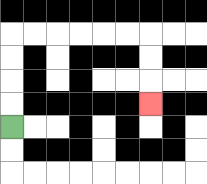{'start': '[0, 5]', 'end': '[6, 4]', 'path_directions': 'U,U,U,U,R,R,R,R,R,R,D,D,D', 'path_coordinates': '[[0, 5], [0, 4], [0, 3], [0, 2], [0, 1], [1, 1], [2, 1], [3, 1], [4, 1], [5, 1], [6, 1], [6, 2], [6, 3], [6, 4]]'}